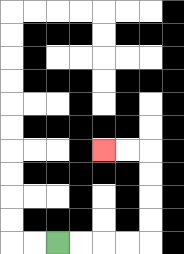{'start': '[2, 10]', 'end': '[4, 6]', 'path_directions': 'R,R,R,R,U,U,U,U,L,L', 'path_coordinates': '[[2, 10], [3, 10], [4, 10], [5, 10], [6, 10], [6, 9], [6, 8], [6, 7], [6, 6], [5, 6], [4, 6]]'}